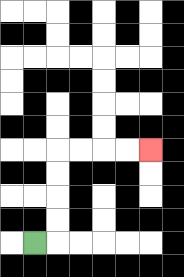{'start': '[1, 10]', 'end': '[6, 6]', 'path_directions': 'R,U,U,U,U,R,R,R,R', 'path_coordinates': '[[1, 10], [2, 10], [2, 9], [2, 8], [2, 7], [2, 6], [3, 6], [4, 6], [5, 6], [6, 6]]'}